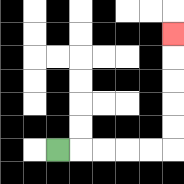{'start': '[2, 6]', 'end': '[7, 1]', 'path_directions': 'R,R,R,R,R,U,U,U,U,U', 'path_coordinates': '[[2, 6], [3, 6], [4, 6], [5, 6], [6, 6], [7, 6], [7, 5], [7, 4], [7, 3], [7, 2], [7, 1]]'}